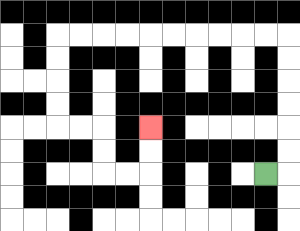{'start': '[11, 7]', 'end': '[6, 5]', 'path_directions': 'R,U,U,U,U,U,U,L,L,L,L,L,L,L,L,L,L,D,D,D,D,R,R,D,D,R,R,U,U', 'path_coordinates': '[[11, 7], [12, 7], [12, 6], [12, 5], [12, 4], [12, 3], [12, 2], [12, 1], [11, 1], [10, 1], [9, 1], [8, 1], [7, 1], [6, 1], [5, 1], [4, 1], [3, 1], [2, 1], [2, 2], [2, 3], [2, 4], [2, 5], [3, 5], [4, 5], [4, 6], [4, 7], [5, 7], [6, 7], [6, 6], [6, 5]]'}